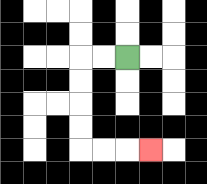{'start': '[5, 2]', 'end': '[6, 6]', 'path_directions': 'L,L,D,D,D,D,R,R,R', 'path_coordinates': '[[5, 2], [4, 2], [3, 2], [3, 3], [3, 4], [3, 5], [3, 6], [4, 6], [5, 6], [6, 6]]'}